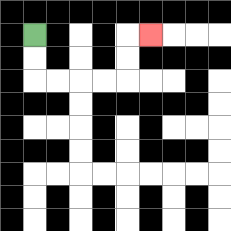{'start': '[1, 1]', 'end': '[6, 1]', 'path_directions': 'D,D,R,R,R,R,U,U,R', 'path_coordinates': '[[1, 1], [1, 2], [1, 3], [2, 3], [3, 3], [4, 3], [5, 3], [5, 2], [5, 1], [6, 1]]'}